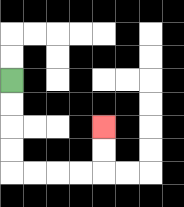{'start': '[0, 3]', 'end': '[4, 5]', 'path_directions': 'D,D,D,D,R,R,R,R,U,U', 'path_coordinates': '[[0, 3], [0, 4], [0, 5], [0, 6], [0, 7], [1, 7], [2, 7], [3, 7], [4, 7], [4, 6], [4, 5]]'}